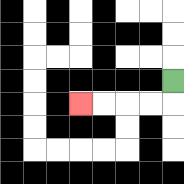{'start': '[7, 3]', 'end': '[3, 4]', 'path_directions': 'D,L,L,L,L', 'path_coordinates': '[[7, 3], [7, 4], [6, 4], [5, 4], [4, 4], [3, 4]]'}